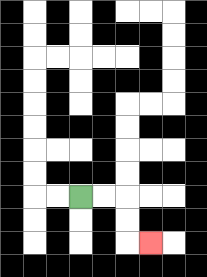{'start': '[3, 8]', 'end': '[6, 10]', 'path_directions': 'R,R,D,D,R', 'path_coordinates': '[[3, 8], [4, 8], [5, 8], [5, 9], [5, 10], [6, 10]]'}